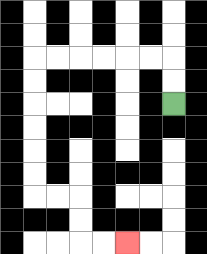{'start': '[7, 4]', 'end': '[5, 10]', 'path_directions': 'U,U,L,L,L,L,L,L,D,D,D,D,D,D,R,R,D,D,R,R', 'path_coordinates': '[[7, 4], [7, 3], [7, 2], [6, 2], [5, 2], [4, 2], [3, 2], [2, 2], [1, 2], [1, 3], [1, 4], [1, 5], [1, 6], [1, 7], [1, 8], [2, 8], [3, 8], [3, 9], [3, 10], [4, 10], [5, 10]]'}